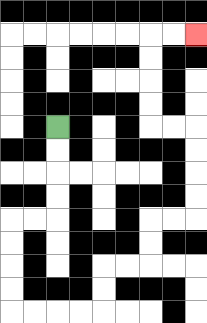{'start': '[2, 5]', 'end': '[8, 1]', 'path_directions': 'D,D,D,D,L,L,D,D,D,D,R,R,R,R,U,U,R,R,U,U,R,R,U,U,U,U,L,L,U,U,U,U,R,R', 'path_coordinates': '[[2, 5], [2, 6], [2, 7], [2, 8], [2, 9], [1, 9], [0, 9], [0, 10], [0, 11], [0, 12], [0, 13], [1, 13], [2, 13], [3, 13], [4, 13], [4, 12], [4, 11], [5, 11], [6, 11], [6, 10], [6, 9], [7, 9], [8, 9], [8, 8], [8, 7], [8, 6], [8, 5], [7, 5], [6, 5], [6, 4], [6, 3], [6, 2], [6, 1], [7, 1], [8, 1]]'}